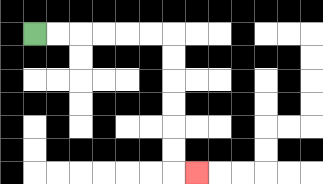{'start': '[1, 1]', 'end': '[8, 7]', 'path_directions': 'R,R,R,R,R,R,D,D,D,D,D,D,R', 'path_coordinates': '[[1, 1], [2, 1], [3, 1], [4, 1], [5, 1], [6, 1], [7, 1], [7, 2], [7, 3], [7, 4], [7, 5], [7, 6], [7, 7], [8, 7]]'}